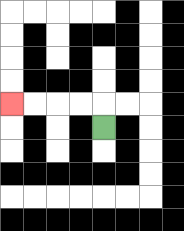{'start': '[4, 5]', 'end': '[0, 4]', 'path_directions': 'U,L,L,L,L', 'path_coordinates': '[[4, 5], [4, 4], [3, 4], [2, 4], [1, 4], [0, 4]]'}